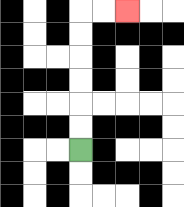{'start': '[3, 6]', 'end': '[5, 0]', 'path_directions': 'U,U,U,U,U,U,R,R', 'path_coordinates': '[[3, 6], [3, 5], [3, 4], [3, 3], [3, 2], [3, 1], [3, 0], [4, 0], [5, 0]]'}